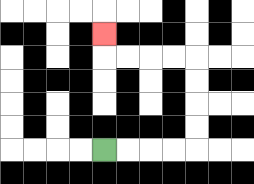{'start': '[4, 6]', 'end': '[4, 1]', 'path_directions': 'R,R,R,R,U,U,U,U,L,L,L,L,U', 'path_coordinates': '[[4, 6], [5, 6], [6, 6], [7, 6], [8, 6], [8, 5], [8, 4], [8, 3], [8, 2], [7, 2], [6, 2], [5, 2], [4, 2], [4, 1]]'}